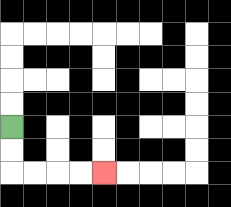{'start': '[0, 5]', 'end': '[4, 7]', 'path_directions': 'D,D,R,R,R,R', 'path_coordinates': '[[0, 5], [0, 6], [0, 7], [1, 7], [2, 7], [3, 7], [4, 7]]'}